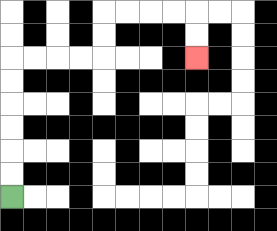{'start': '[0, 8]', 'end': '[8, 2]', 'path_directions': 'U,U,U,U,U,U,R,R,R,R,U,U,R,R,R,R,D,D', 'path_coordinates': '[[0, 8], [0, 7], [0, 6], [0, 5], [0, 4], [0, 3], [0, 2], [1, 2], [2, 2], [3, 2], [4, 2], [4, 1], [4, 0], [5, 0], [6, 0], [7, 0], [8, 0], [8, 1], [8, 2]]'}